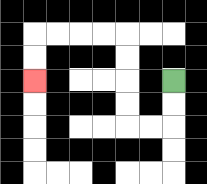{'start': '[7, 3]', 'end': '[1, 3]', 'path_directions': 'D,D,L,L,U,U,U,U,L,L,L,L,D,D', 'path_coordinates': '[[7, 3], [7, 4], [7, 5], [6, 5], [5, 5], [5, 4], [5, 3], [5, 2], [5, 1], [4, 1], [3, 1], [2, 1], [1, 1], [1, 2], [1, 3]]'}